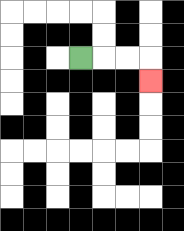{'start': '[3, 2]', 'end': '[6, 3]', 'path_directions': 'R,R,R,D', 'path_coordinates': '[[3, 2], [4, 2], [5, 2], [6, 2], [6, 3]]'}